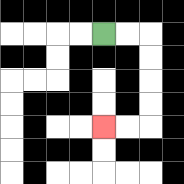{'start': '[4, 1]', 'end': '[4, 5]', 'path_directions': 'R,R,D,D,D,D,L,L', 'path_coordinates': '[[4, 1], [5, 1], [6, 1], [6, 2], [6, 3], [6, 4], [6, 5], [5, 5], [4, 5]]'}